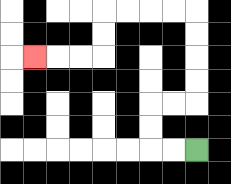{'start': '[8, 6]', 'end': '[1, 2]', 'path_directions': 'L,L,U,U,R,R,U,U,U,U,L,L,L,L,D,D,L,L,L', 'path_coordinates': '[[8, 6], [7, 6], [6, 6], [6, 5], [6, 4], [7, 4], [8, 4], [8, 3], [8, 2], [8, 1], [8, 0], [7, 0], [6, 0], [5, 0], [4, 0], [4, 1], [4, 2], [3, 2], [2, 2], [1, 2]]'}